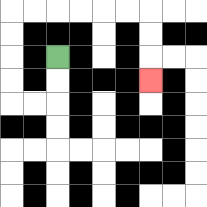{'start': '[2, 2]', 'end': '[6, 3]', 'path_directions': 'D,D,L,L,U,U,U,U,R,R,R,R,R,R,D,D,D', 'path_coordinates': '[[2, 2], [2, 3], [2, 4], [1, 4], [0, 4], [0, 3], [0, 2], [0, 1], [0, 0], [1, 0], [2, 0], [3, 0], [4, 0], [5, 0], [6, 0], [6, 1], [6, 2], [6, 3]]'}